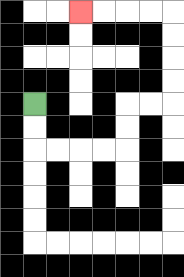{'start': '[1, 4]', 'end': '[3, 0]', 'path_directions': 'D,D,R,R,R,R,U,U,R,R,U,U,U,U,L,L,L,L', 'path_coordinates': '[[1, 4], [1, 5], [1, 6], [2, 6], [3, 6], [4, 6], [5, 6], [5, 5], [5, 4], [6, 4], [7, 4], [7, 3], [7, 2], [7, 1], [7, 0], [6, 0], [5, 0], [4, 0], [3, 0]]'}